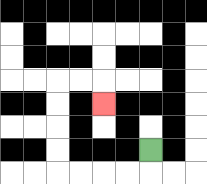{'start': '[6, 6]', 'end': '[4, 4]', 'path_directions': 'D,L,L,L,L,U,U,U,U,R,R,D', 'path_coordinates': '[[6, 6], [6, 7], [5, 7], [4, 7], [3, 7], [2, 7], [2, 6], [2, 5], [2, 4], [2, 3], [3, 3], [4, 3], [4, 4]]'}